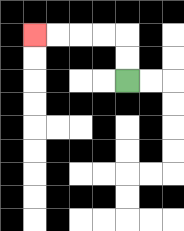{'start': '[5, 3]', 'end': '[1, 1]', 'path_directions': 'U,U,L,L,L,L', 'path_coordinates': '[[5, 3], [5, 2], [5, 1], [4, 1], [3, 1], [2, 1], [1, 1]]'}